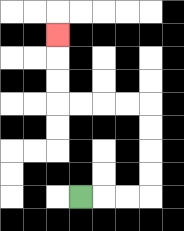{'start': '[3, 8]', 'end': '[2, 1]', 'path_directions': 'R,R,R,U,U,U,U,L,L,L,L,U,U,U', 'path_coordinates': '[[3, 8], [4, 8], [5, 8], [6, 8], [6, 7], [6, 6], [6, 5], [6, 4], [5, 4], [4, 4], [3, 4], [2, 4], [2, 3], [2, 2], [2, 1]]'}